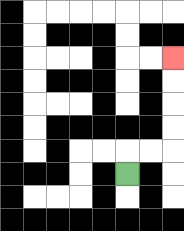{'start': '[5, 7]', 'end': '[7, 2]', 'path_directions': 'U,R,R,U,U,U,U', 'path_coordinates': '[[5, 7], [5, 6], [6, 6], [7, 6], [7, 5], [7, 4], [7, 3], [7, 2]]'}